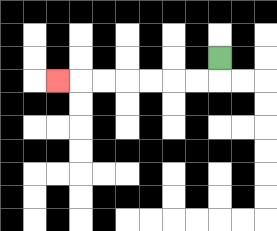{'start': '[9, 2]', 'end': '[2, 3]', 'path_directions': 'D,L,L,L,L,L,L,L', 'path_coordinates': '[[9, 2], [9, 3], [8, 3], [7, 3], [6, 3], [5, 3], [4, 3], [3, 3], [2, 3]]'}